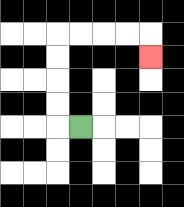{'start': '[3, 5]', 'end': '[6, 2]', 'path_directions': 'L,U,U,U,U,R,R,R,R,D', 'path_coordinates': '[[3, 5], [2, 5], [2, 4], [2, 3], [2, 2], [2, 1], [3, 1], [4, 1], [5, 1], [6, 1], [6, 2]]'}